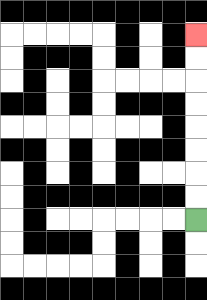{'start': '[8, 9]', 'end': '[8, 1]', 'path_directions': 'U,U,U,U,U,U,U,U', 'path_coordinates': '[[8, 9], [8, 8], [8, 7], [8, 6], [8, 5], [8, 4], [8, 3], [8, 2], [8, 1]]'}